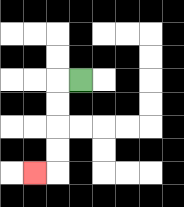{'start': '[3, 3]', 'end': '[1, 7]', 'path_directions': 'L,D,D,D,D,L', 'path_coordinates': '[[3, 3], [2, 3], [2, 4], [2, 5], [2, 6], [2, 7], [1, 7]]'}